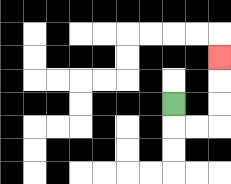{'start': '[7, 4]', 'end': '[9, 2]', 'path_directions': 'D,R,R,U,U,U', 'path_coordinates': '[[7, 4], [7, 5], [8, 5], [9, 5], [9, 4], [9, 3], [9, 2]]'}